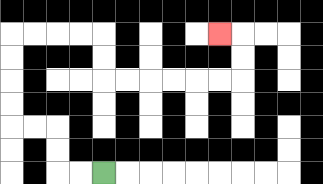{'start': '[4, 7]', 'end': '[9, 1]', 'path_directions': 'L,L,U,U,L,L,U,U,U,U,R,R,R,R,D,D,R,R,R,R,R,R,U,U,L', 'path_coordinates': '[[4, 7], [3, 7], [2, 7], [2, 6], [2, 5], [1, 5], [0, 5], [0, 4], [0, 3], [0, 2], [0, 1], [1, 1], [2, 1], [3, 1], [4, 1], [4, 2], [4, 3], [5, 3], [6, 3], [7, 3], [8, 3], [9, 3], [10, 3], [10, 2], [10, 1], [9, 1]]'}